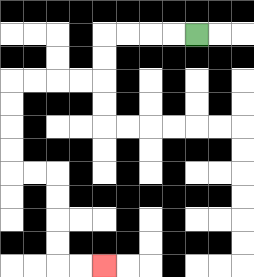{'start': '[8, 1]', 'end': '[4, 11]', 'path_directions': 'L,L,L,L,D,D,L,L,L,L,D,D,D,D,R,R,D,D,D,D,R,R', 'path_coordinates': '[[8, 1], [7, 1], [6, 1], [5, 1], [4, 1], [4, 2], [4, 3], [3, 3], [2, 3], [1, 3], [0, 3], [0, 4], [0, 5], [0, 6], [0, 7], [1, 7], [2, 7], [2, 8], [2, 9], [2, 10], [2, 11], [3, 11], [4, 11]]'}